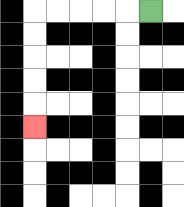{'start': '[6, 0]', 'end': '[1, 5]', 'path_directions': 'L,L,L,L,L,D,D,D,D,D', 'path_coordinates': '[[6, 0], [5, 0], [4, 0], [3, 0], [2, 0], [1, 0], [1, 1], [1, 2], [1, 3], [1, 4], [1, 5]]'}